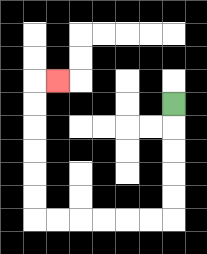{'start': '[7, 4]', 'end': '[2, 3]', 'path_directions': 'D,D,D,D,D,L,L,L,L,L,L,U,U,U,U,U,U,R', 'path_coordinates': '[[7, 4], [7, 5], [7, 6], [7, 7], [7, 8], [7, 9], [6, 9], [5, 9], [4, 9], [3, 9], [2, 9], [1, 9], [1, 8], [1, 7], [1, 6], [1, 5], [1, 4], [1, 3], [2, 3]]'}